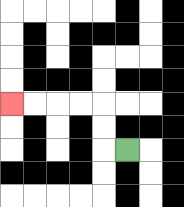{'start': '[5, 6]', 'end': '[0, 4]', 'path_directions': 'L,U,U,L,L,L,L', 'path_coordinates': '[[5, 6], [4, 6], [4, 5], [4, 4], [3, 4], [2, 4], [1, 4], [0, 4]]'}